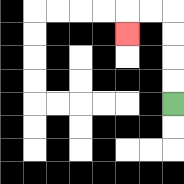{'start': '[7, 4]', 'end': '[5, 1]', 'path_directions': 'U,U,U,U,L,L,D', 'path_coordinates': '[[7, 4], [7, 3], [7, 2], [7, 1], [7, 0], [6, 0], [5, 0], [5, 1]]'}